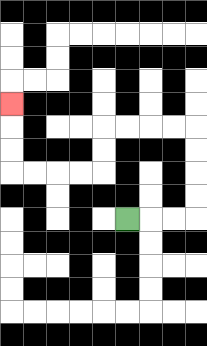{'start': '[5, 9]', 'end': '[0, 4]', 'path_directions': 'R,R,R,U,U,U,U,L,L,L,L,D,D,L,L,L,L,U,U,U', 'path_coordinates': '[[5, 9], [6, 9], [7, 9], [8, 9], [8, 8], [8, 7], [8, 6], [8, 5], [7, 5], [6, 5], [5, 5], [4, 5], [4, 6], [4, 7], [3, 7], [2, 7], [1, 7], [0, 7], [0, 6], [0, 5], [0, 4]]'}